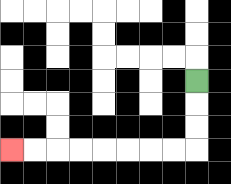{'start': '[8, 3]', 'end': '[0, 6]', 'path_directions': 'D,D,D,L,L,L,L,L,L,L,L', 'path_coordinates': '[[8, 3], [8, 4], [8, 5], [8, 6], [7, 6], [6, 6], [5, 6], [4, 6], [3, 6], [2, 6], [1, 6], [0, 6]]'}